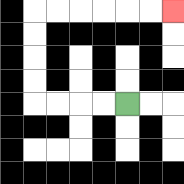{'start': '[5, 4]', 'end': '[7, 0]', 'path_directions': 'L,L,L,L,U,U,U,U,R,R,R,R,R,R', 'path_coordinates': '[[5, 4], [4, 4], [3, 4], [2, 4], [1, 4], [1, 3], [1, 2], [1, 1], [1, 0], [2, 0], [3, 0], [4, 0], [5, 0], [6, 0], [7, 0]]'}